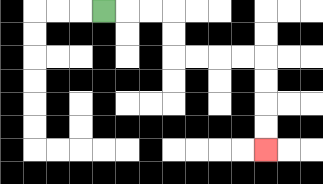{'start': '[4, 0]', 'end': '[11, 6]', 'path_directions': 'R,R,R,D,D,R,R,R,R,D,D,D,D', 'path_coordinates': '[[4, 0], [5, 0], [6, 0], [7, 0], [7, 1], [7, 2], [8, 2], [9, 2], [10, 2], [11, 2], [11, 3], [11, 4], [11, 5], [11, 6]]'}